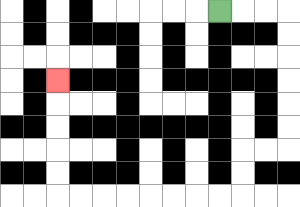{'start': '[9, 0]', 'end': '[2, 3]', 'path_directions': 'R,R,R,D,D,D,D,D,D,L,L,D,D,L,L,L,L,L,L,L,L,U,U,U,U,U', 'path_coordinates': '[[9, 0], [10, 0], [11, 0], [12, 0], [12, 1], [12, 2], [12, 3], [12, 4], [12, 5], [12, 6], [11, 6], [10, 6], [10, 7], [10, 8], [9, 8], [8, 8], [7, 8], [6, 8], [5, 8], [4, 8], [3, 8], [2, 8], [2, 7], [2, 6], [2, 5], [2, 4], [2, 3]]'}